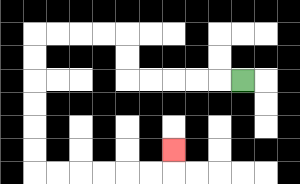{'start': '[10, 3]', 'end': '[7, 6]', 'path_directions': 'L,L,L,L,L,U,U,L,L,L,L,D,D,D,D,D,D,R,R,R,R,R,R,U', 'path_coordinates': '[[10, 3], [9, 3], [8, 3], [7, 3], [6, 3], [5, 3], [5, 2], [5, 1], [4, 1], [3, 1], [2, 1], [1, 1], [1, 2], [1, 3], [1, 4], [1, 5], [1, 6], [1, 7], [2, 7], [3, 7], [4, 7], [5, 7], [6, 7], [7, 7], [7, 6]]'}